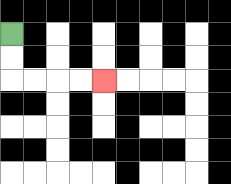{'start': '[0, 1]', 'end': '[4, 3]', 'path_directions': 'D,D,R,R,R,R', 'path_coordinates': '[[0, 1], [0, 2], [0, 3], [1, 3], [2, 3], [3, 3], [4, 3]]'}